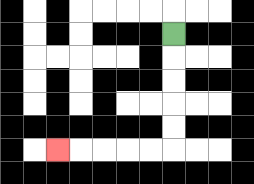{'start': '[7, 1]', 'end': '[2, 6]', 'path_directions': 'D,D,D,D,D,L,L,L,L,L', 'path_coordinates': '[[7, 1], [7, 2], [7, 3], [7, 4], [7, 5], [7, 6], [6, 6], [5, 6], [4, 6], [3, 6], [2, 6]]'}